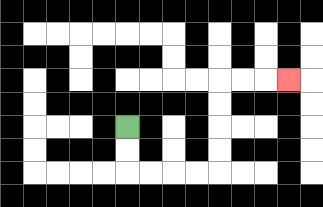{'start': '[5, 5]', 'end': '[12, 3]', 'path_directions': 'D,D,R,R,R,R,U,U,U,U,R,R,R', 'path_coordinates': '[[5, 5], [5, 6], [5, 7], [6, 7], [7, 7], [8, 7], [9, 7], [9, 6], [9, 5], [9, 4], [9, 3], [10, 3], [11, 3], [12, 3]]'}